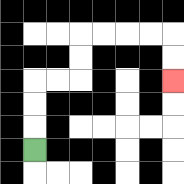{'start': '[1, 6]', 'end': '[7, 3]', 'path_directions': 'U,U,U,R,R,U,U,R,R,R,R,D,D', 'path_coordinates': '[[1, 6], [1, 5], [1, 4], [1, 3], [2, 3], [3, 3], [3, 2], [3, 1], [4, 1], [5, 1], [6, 1], [7, 1], [7, 2], [7, 3]]'}